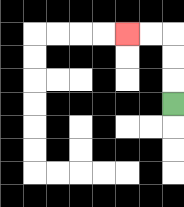{'start': '[7, 4]', 'end': '[5, 1]', 'path_directions': 'U,U,U,L,L', 'path_coordinates': '[[7, 4], [7, 3], [7, 2], [7, 1], [6, 1], [5, 1]]'}